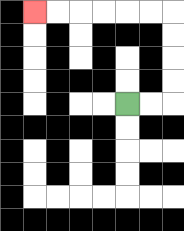{'start': '[5, 4]', 'end': '[1, 0]', 'path_directions': 'R,R,U,U,U,U,L,L,L,L,L,L', 'path_coordinates': '[[5, 4], [6, 4], [7, 4], [7, 3], [7, 2], [7, 1], [7, 0], [6, 0], [5, 0], [4, 0], [3, 0], [2, 0], [1, 0]]'}